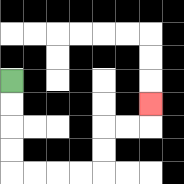{'start': '[0, 3]', 'end': '[6, 4]', 'path_directions': 'D,D,D,D,R,R,R,R,U,U,R,R,U', 'path_coordinates': '[[0, 3], [0, 4], [0, 5], [0, 6], [0, 7], [1, 7], [2, 7], [3, 7], [4, 7], [4, 6], [4, 5], [5, 5], [6, 5], [6, 4]]'}